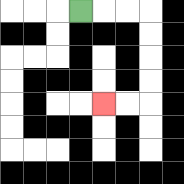{'start': '[3, 0]', 'end': '[4, 4]', 'path_directions': 'R,R,R,D,D,D,D,L,L', 'path_coordinates': '[[3, 0], [4, 0], [5, 0], [6, 0], [6, 1], [6, 2], [6, 3], [6, 4], [5, 4], [4, 4]]'}